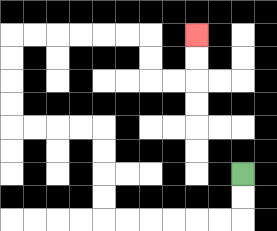{'start': '[10, 7]', 'end': '[8, 1]', 'path_directions': 'D,D,L,L,L,L,L,L,U,U,U,U,L,L,L,L,U,U,U,U,R,R,R,R,R,R,D,D,R,R,U,U', 'path_coordinates': '[[10, 7], [10, 8], [10, 9], [9, 9], [8, 9], [7, 9], [6, 9], [5, 9], [4, 9], [4, 8], [4, 7], [4, 6], [4, 5], [3, 5], [2, 5], [1, 5], [0, 5], [0, 4], [0, 3], [0, 2], [0, 1], [1, 1], [2, 1], [3, 1], [4, 1], [5, 1], [6, 1], [6, 2], [6, 3], [7, 3], [8, 3], [8, 2], [8, 1]]'}